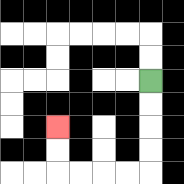{'start': '[6, 3]', 'end': '[2, 5]', 'path_directions': 'D,D,D,D,L,L,L,L,U,U', 'path_coordinates': '[[6, 3], [6, 4], [6, 5], [6, 6], [6, 7], [5, 7], [4, 7], [3, 7], [2, 7], [2, 6], [2, 5]]'}